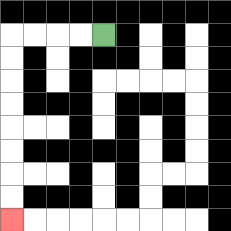{'start': '[4, 1]', 'end': '[0, 9]', 'path_directions': 'L,L,L,L,D,D,D,D,D,D,D,D', 'path_coordinates': '[[4, 1], [3, 1], [2, 1], [1, 1], [0, 1], [0, 2], [0, 3], [0, 4], [0, 5], [0, 6], [0, 7], [0, 8], [0, 9]]'}